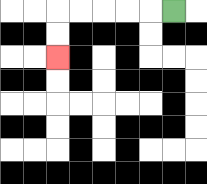{'start': '[7, 0]', 'end': '[2, 2]', 'path_directions': 'L,L,L,L,L,D,D', 'path_coordinates': '[[7, 0], [6, 0], [5, 0], [4, 0], [3, 0], [2, 0], [2, 1], [2, 2]]'}